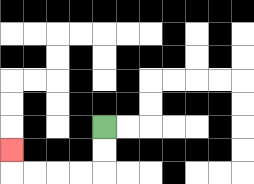{'start': '[4, 5]', 'end': '[0, 6]', 'path_directions': 'D,D,L,L,L,L,U', 'path_coordinates': '[[4, 5], [4, 6], [4, 7], [3, 7], [2, 7], [1, 7], [0, 7], [0, 6]]'}